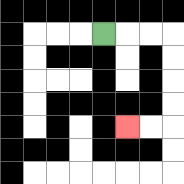{'start': '[4, 1]', 'end': '[5, 5]', 'path_directions': 'R,R,R,D,D,D,D,L,L', 'path_coordinates': '[[4, 1], [5, 1], [6, 1], [7, 1], [7, 2], [7, 3], [7, 4], [7, 5], [6, 5], [5, 5]]'}